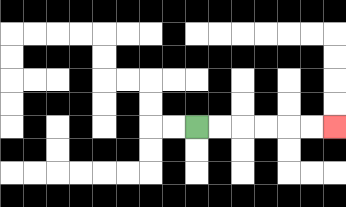{'start': '[8, 5]', 'end': '[14, 5]', 'path_directions': 'R,R,R,R,R,R', 'path_coordinates': '[[8, 5], [9, 5], [10, 5], [11, 5], [12, 5], [13, 5], [14, 5]]'}